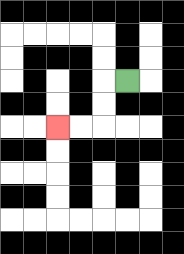{'start': '[5, 3]', 'end': '[2, 5]', 'path_directions': 'L,D,D,L,L', 'path_coordinates': '[[5, 3], [4, 3], [4, 4], [4, 5], [3, 5], [2, 5]]'}